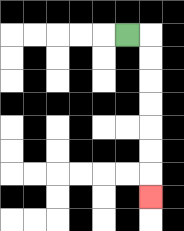{'start': '[5, 1]', 'end': '[6, 8]', 'path_directions': 'R,D,D,D,D,D,D,D', 'path_coordinates': '[[5, 1], [6, 1], [6, 2], [6, 3], [6, 4], [6, 5], [6, 6], [6, 7], [6, 8]]'}